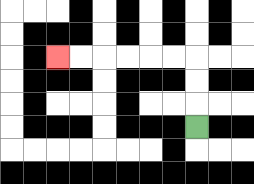{'start': '[8, 5]', 'end': '[2, 2]', 'path_directions': 'U,U,U,L,L,L,L,L,L', 'path_coordinates': '[[8, 5], [8, 4], [8, 3], [8, 2], [7, 2], [6, 2], [5, 2], [4, 2], [3, 2], [2, 2]]'}